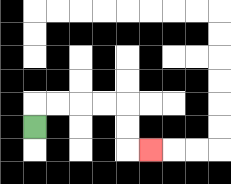{'start': '[1, 5]', 'end': '[6, 6]', 'path_directions': 'U,R,R,R,R,D,D,R', 'path_coordinates': '[[1, 5], [1, 4], [2, 4], [3, 4], [4, 4], [5, 4], [5, 5], [5, 6], [6, 6]]'}